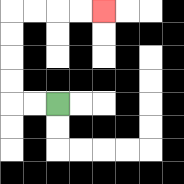{'start': '[2, 4]', 'end': '[4, 0]', 'path_directions': 'L,L,U,U,U,U,R,R,R,R', 'path_coordinates': '[[2, 4], [1, 4], [0, 4], [0, 3], [0, 2], [0, 1], [0, 0], [1, 0], [2, 0], [3, 0], [4, 0]]'}